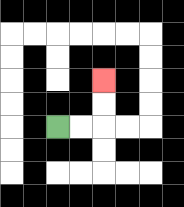{'start': '[2, 5]', 'end': '[4, 3]', 'path_directions': 'R,R,U,U', 'path_coordinates': '[[2, 5], [3, 5], [4, 5], [4, 4], [4, 3]]'}